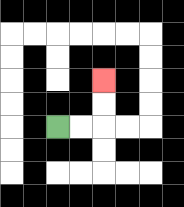{'start': '[2, 5]', 'end': '[4, 3]', 'path_directions': 'R,R,U,U', 'path_coordinates': '[[2, 5], [3, 5], [4, 5], [4, 4], [4, 3]]'}